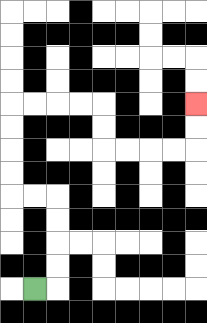{'start': '[1, 12]', 'end': '[8, 4]', 'path_directions': 'R,U,U,U,U,L,L,U,U,U,U,R,R,R,R,D,D,R,R,R,R,U,U', 'path_coordinates': '[[1, 12], [2, 12], [2, 11], [2, 10], [2, 9], [2, 8], [1, 8], [0, 8], [0, 7], [0, 6], [0, 5], [0, 4], [1, 4], [2, 4], [3, 4], [4, 4], [4, 5], [4, 6], [5, 6], [6, 6], [7, 6], [8, 6], [8, 5], [8, 4]]'}